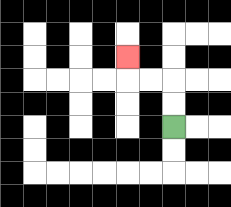{'start': '[7, 5]', 'end': '[5, 2]', 'path_directions': 'U,U,L,L,U', 'path_coordinates': '[[7, 5], [7, 4], [7, 3], [6, 3], [5, 3], [5, 2]]'}